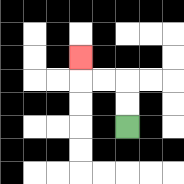{'start': '[5, 5]', 'end': '[3, 2]', 'path_directions': 'U,U,L,L,U', 'path_coordinates': '[[5, 5], [5, 4], [5, 3], [4, 3], [3, 3], [3, 2]]'}